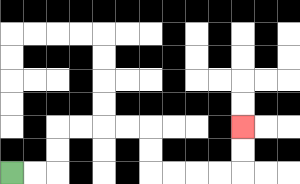{'start': '[0, 7]', 'end': '[10, 5]', 'path_directions': 'R,R,U,U,R,R,R,R,D,D,R,R,R,R,U,U', 'path_coordinates': '[[0, 7], [1, 7], [2, 7], [2, 6], [2, 5], [3, 5], [4, 5], [5, 5], [6, 5], [6, 6], [6, 7], [7, 7], [8, 7], [9, 7], [10, 7], [10, 6], [10, 5]]'}